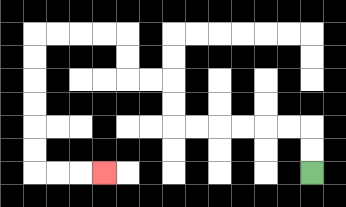{'start': '[13, 7]', 'end': '[4, 7]', 'path_directions': 'U,U,L,L,L,L,L,L,U,U,L,L,U,U,L,L,L,L,D,D,D,D,D,D,R,R,R', 'path_coordinates': '[[13, 7], [13, 6], [13, 5], [12, 5], [11, 5], [10, 5], [9, 5], [8, 5], [7, 5], [7, 4], [7, 3], [6, 3], [5, 3], [5, 2], [5, 1], [4, 1], [3, 1], [2, 1], [1, 1], [1, 2], [1, 3], [1, 4], [1, 5], [1, 6], [1, 7], [2, 7], [3, 7], [4, 7]]'}